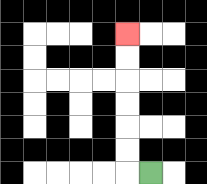{'start': '[6, 7]', 'end': '[5, 1]', 'path_directions': 'L,U,U,U,U,U,U', 'path_coordinates': '[[6, 7], [5, 7], [5, 6], [5, 5], [5, 4], [5, 3], [5, 2], [5, 1]]'}